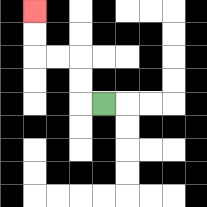{'start': '[4, 4]', 'end': '[1, 0]', 'path_directions': 'L,U,U,L,L,U,U', 'path_coordinates': '[[4, 4], [3, 4], [3, 3], [3, 2], [2, 2], [1, 2], [1, 1], [1, 0]]'}